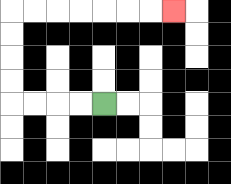{'start': '[4, 4]', 'end': '[7, 0]', 'path_directions': 'L,L,L,L,U,U,U,U,R,R,R,R,R,R,R', 'path_coordinates': '[[4, 4], [3, 4], [2, 4], [1, 4], [0, 4], [0, 3], [0, 2], [0, 1], [0, 0], [1, 0], [2, 0], [3, 0], [4, 0], [5, 0], [6, 0], [7, 0]]'}